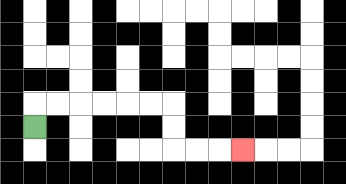{'start': '[1, 5]', 'end': '[10, 6]', 'path_directions': 'U,R,R,R,R,R,R,D,D,R,R,R', 'path_coordinates': '[[1, 5], [1, 4], [2, 4], [3, 4], [4, 4], [5, 4], [6, 4], [7, 4], [7, 5], [7, 6], [8, 6], [9, 6], [10, 6]]'}